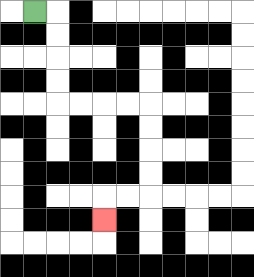{'start': '[1, 0]', 'end': '[4, 9]', 'path_directions': 'R,D,D,D,D,R,R,R,R,D,D,D,D,L,L,D', 'path_coordinates': '[[1, 0], [2, 0], [2, 1], [2, 2], [2, 3], [2, 4], [3, 4], [4, 4], [5, 4], [6, 4], [6, 5], [6, 6], [6, 7], [6, 8], [5, 8], [4, 8], [4, 9]]'}